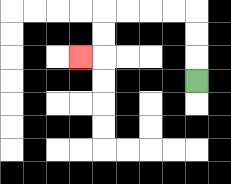{'start': '[8, 3]', 'end': '[3, 2]', 'path_directions': 'U,U,U,L,L,L,L,D,D,L', 'path_coordinates': '[[8, 3], [8, 2], [8, 1], [8, 0], [7, 0], [6, 0], [5, 0], [4, 0], [4, 1], [4, 2], [3, 2]]'}